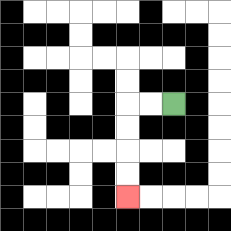{'start': '[7, 4]', 'end': '[5, 8]', 'path_directions': 'L,L,D,D,D,D', 'path_coordinates': '[[7, 4], [6, 4], [5, 4], [5, 5], [5, 6], [5, 7], [5, 8]]'}